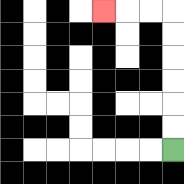{'start': '[7, 6]', 'end': '[4, 0]', 'path_directions': 'U,U,U,U,U,U,L,L,L', 'path_coordinates': '[[7, 6], [7, 5], [7, 4], [7, 3], [7, 2], [7, 1], [7, 0], [6, 0], [5, 0], [4, 0]]'}